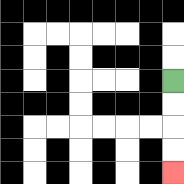{'start': '[7, 3]', 'end': '[7, 7]', 'path_directions': 'D,D,D,D', 'path_coordinates': '[[7, 3], [7, 4], [7, 5], [7, 6], [7, 7]]'}